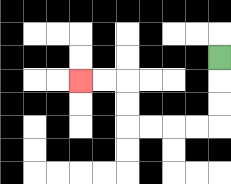{'start': '[9, 2]', 'end': '[3, 3]', 'path_directions': 'D,D,D,L,L,L,L,U,U,L,L', 'path_coordinates': '[[9, 2], [9, 3], [9, 4], [9, 5], [8, 5], [7, 5], [6, 5], [5, 5], [5, 4], [5, 3], [4, 3], [3, 3]]'}